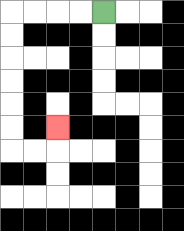{'start': '[4, 0]', 'end': '[2, 5]', 'path_directions': 'L,L,L,L,D,D,D,D,D,D,R,R,U', 'path_coordinates': '[[4, 0], [3, 0], [2, 0], [1, 0], [0, 0], [0, 1], [0, 2], [0, 3], [0, 4], [0, 5], [0, 6], [1, 6], [2, 6], [2, 5]]'}